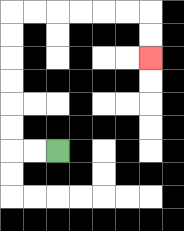{'start': '[2, 6]', 'end': '[6, 2]', 'path_directions': 'L,L,U,U,U,U,U,U,R,R,R,R,R,R,D,D', 'path_coordinates': '[[2, 6], [1, 6], [0, 6], [0, 5], [0, 4], [0, 3], [0, 2], [0, 1], [0, 0], [1, 0], [2, 0], [3, 0], [4, 0], [5, 0], [6, 0], [6, 1], [6, 2]]'}